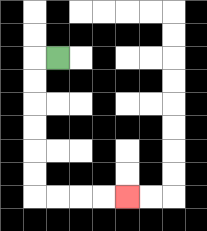{'start': '[2, 2]', 'end': '[5, 8]', 'path_directions': 'L,D,D,D,D,D,D,R,R,R,R', 'path_coordinates': '[[2, 2], [1, 2], [1, 3], [1, 4], [1, 5], [1, 6], [1, 7], [1, 8], [2, 8], [3, 8], [4, 8], [5, 8]]'}